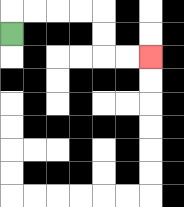{'start': '[0, 1]', 'end': '[6, 2]', 'path_directions': 'U,R,R,R,R,D,D,R,R', 'path_coordinates': '[[0, 1], [0, 0], [1, 0], [2, 0], [3, 0], [4, 0], [4, 1], [4, 2], [5, 2], [6, 2]]'}